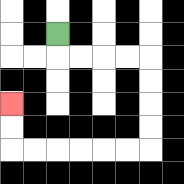{'start': '[2, 1]', 'end': '[0, 4]', 'path_directions': 'D,R,R,R,R,D,D,D,D,L,L,L,L,L,L,U,U', 'path_coordinates': '[[2, 1], [2, 2], [3, 2], [4, 2], [5, 2], [6, 2], [6, 3], [6, 4], [6, 5], [6, 6], [5, 6], [4, 6], [3, 6], [2, 6], [1, 6], [0, 6], [0, 5], [0, 4]]'}